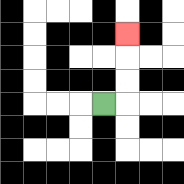{'start': '[4, 4]', 'end': '[5, 1]', 'path_directions': 'R,U,U,U', 'path_coordinates': '[[4, 4], [5, 4], [5, 3], [5, 2], [5, 1]]'}